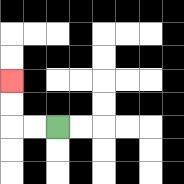{'start': '[2, 5]', 'end': '[0, 3]', 'path_directions': 'L,L,U,U', 'path_coordinates': '[[2, 5], [1, 5], [0, 5], [0, 4], [0, 3]]'}